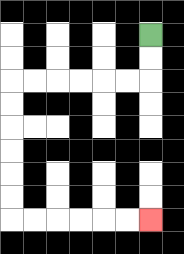{'start': '[6, 1]', 'end': '[6, 9]', 'path_directions': 'D,D,L,L,L,L,L,L,D,D,D,D,D,D,R,R,R,R,R,R', 'path_coordinates': '[[6, 1], [6, 2], [6, 3], [5, 3], [4, 3], [3, 3], [2, 3], [1, 3], [0, 3], [0, 4], [0, 5], [0, 6], [0, 7], [0, 8], [0, 9], [1, 9], [2, 9], [3, 9], [4, 9], [5, 9], [6, 9]]'}